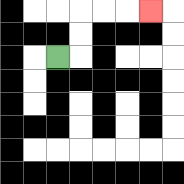{'start': '[2, 2]', 'end': '[6, 0]', 'path_directions': 'R,U,U,R,R,R', 'path_coordinates': '[[2, 2], [3, 2], [3, 1], [3, 0], [4, 0], [5, 0], [6, 0]]'}